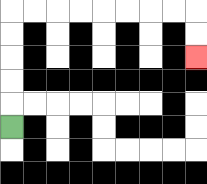{'start': '[0, 5]', 'end': '[8, 2]', 'path_directions': 'U,U,U,U,U,R,R,R,R,R,R,R,R,D,D', 'path_coordinates': '[[0, 5], [0, 4], [0, 3], [0, 2], [0, 1], [0, 0], [1, 0], [2, 0], [3, 0], [4, 0], [5, 0], [6, 0], [7, 0], [8, 0], [8, 1], [8, 2]]'}